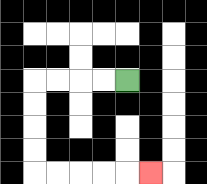{'start': '[5, 3]', 'end': '[6, 7]', 'path_directions': 'L,L,L,L,D,D,D,D,R,R,R,R,R', 'path_coordinates': '[[5, 3], [4, 3], [3, 3], [2, 3], [1, 3], [1, 4], [1, 5], [1, 6], [1, 7], [2, 7], [3, 7], [4, 7], [5, 7], [6, 7]]'}